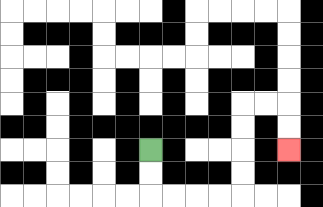{'start': '[6, 6]', 'end': '[12, 6]', 'path_directions': 'D,D,R,R,R,R,U,U,U,U,R,R,D,D', 'path_coordinates': '[[6, 6], [6, 7], [6, 8], [7, 8], [8, 8], [9, 8], [10, 8], [10, 7], [10, 6], [10, 5], [10, 4], [11, 4], [12, 4], [12, 5], [12, 6]]'}